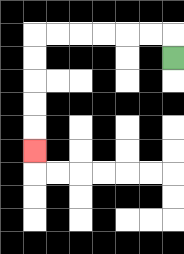{'start': '[7, 2]', 'end': '[1, 6]', 'path_directions': 'U,L,L,L,L,L,L,D,D,D,D,D', 'path_coordinates': '[[7, 2], [7, 1], [6, 1], [5, 1], [4, 1], [3, 1], [2, 1], [1, 1], [1, 2], [1, 3], [1, 4], [1, 5], [1, 6]]'}